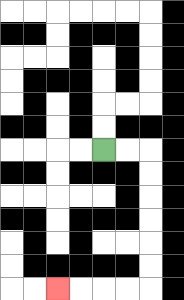{'start': '[4, 6]', 'end': '[2, 12]', 'path_directions': 'R,R,D,D,D,D,D,D,L,L,L,L', 'path_coordinates': '[[4, 6], [5, 6], [6, 6], [6, 7], [6, 8], [6, 9], [6, 10], [6, 11], [6, 12], [5, 12], [4, 12], [3, 12], [2, 12]]'}